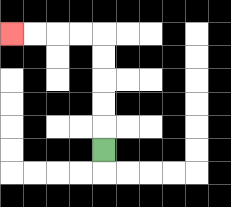{'start': '[4, 6]', 'end': '[0, 1]', 'path_directions': 'U,U,U,U,U,L,L,L,L', 'path_coordinates': '[[4, 6], [4, 5], [4, 4], [4, 3], [4, 2], [4, 1], [3, 1], [2, 1], [1, 1], [0, 1]]'}